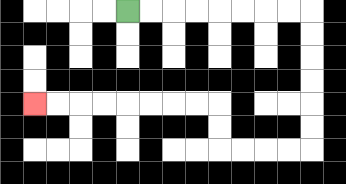{'start': '[5, 0]', 'end': '[1, 4]', 'path_directions': 'R,R,R,R,R,R,R,R,D,D,D,D,D,D,L,L,L,L,U,U,L,L,L,L,L,L,L,L', 'path_coordinates': '[[5, 0], [6, 0], [7, 0], [8, 0], [9, 0], [10, 0], [11, 0], [12, 0], [13, 0], [13, 1], [13, 2], [13, 3], [13, 4], [13, 5], [13, 6], [12, 6], [11, 6], [10, 6], [9, 6], [9, 5], [9, 4], [8, 4], [7, 4], [6, 4], [5, 4], [4, 4], [3, 4], [2, 4], [1, 4]]'}